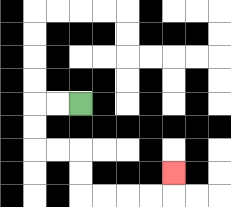{'start': '[3, 4]', 'end': '[7, 7]', 'path_directions': 'L,L,D,D,R,R,D,D,R,R,R,R,U', 'path_coordinates': '[[3, 4], [2, 4], [1, 4], [1, 5], [1, 6], [2, 6], [3, 6], [3, 7], [3, 8], [4, 8], [5, 8], [6, 8], [7, 8], [7, 7]]'}